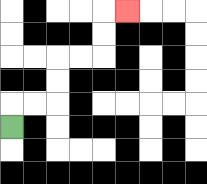{'start': '[0, 5]', 'end': '[5, 0]', 'path_directions': 'U,R,R,U,U,R,R,U,U,R', 'path_coordinates': '[[0, 5], [0, 4], [1, 4], [2, 4], [2, 3], [2, 2], [3, 2], [4, 2], [4, 1], [4, 0], [5, 0]]'}